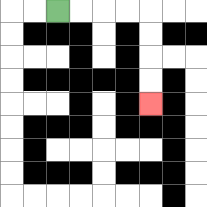{'start': '[2, 0]', 'end': '[6, 4]', 'path_directions': 'R,R,R,R,D,D,D,D', 'path_coordinates': '[[2, 0], [3, 0], [4, 0], [5, 0], [6, 0], [6, 1], [6, 2], [6, 3], [6, 4]]'}